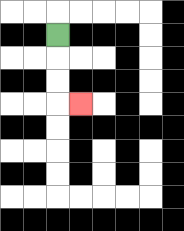{'start': '[2, 1]', 'end': '[3, 4]', 'path_directions': 'D,D,D,R', 'path_coordinates': '[[2, 1], [2, 2], [2, 3], [2, 4], [3, 4]]'}